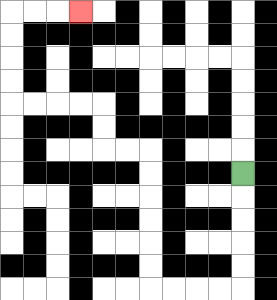{'start': '[10, 7]', 'end': '[3, 0]', 'path_directions': 'D,D,D,D,D,L,L,L,L,U,U,U,U,U,U,L,L,U,U,L,L,L,L,U,U,U,U,R,R,R', 'path_coordinates': '[[10, 7], [10, 8], [10, 9], [10, 10], [10, 11], [10, 12], [9, 12], [8, 12], [7, 12], [6, 12], [6, 11], [6, 10], [6, 9], [6, 8], [6, 7], [6, 6], [5, 6], [4, 6], [4, 5], [4, 4], [3, 4], [2, 4], [1, 4], [0, 4], [0, 3], [0, 2], [0, 1], [0, 0], [1, 0], [2, 0], [3, 0]]'}